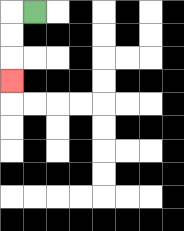{'start': '[1, 0]', 'end': '[0, 3]', 'path_directions': 'L,D,D,D', 'path_coordinates': '[[1, 0], [0, 0], [0, 1], [0, 2], [0, 3]]'}